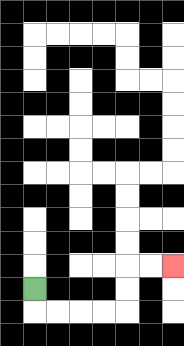{'start': '[1, 12]', 'end': '[7, 11]', 'path_directions': 'D,R,R,R,R,U,U,R,R', 'path_coordinates': '[[1, 12], [1, 13], [2, 13], [3, 13], [4, 13], [5, 13], [5, 12], [5, 11], [6, 11], [7, 11]]'}